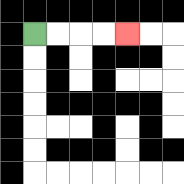{'start': '[1, 1]', 'end': '[5, 1]', 'path_directions': 'R,R,R,R', 'path_coordinates': '[[1, 1], [2, 1], [3, 1], [4, 1], [5, 1]]'}